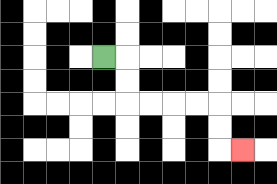{'start': '[4, 2]', 'end': '[10, 6]', 'path_directions': 'R,D,D,R,R,R,R,D,D,R', 'path_coordinates': '[[4, 2], [5, 2], [5, 3], [5, 4], [6, 4], [7, 4], [8, 4], [9, 4], [9, 5], [9, 6], [10, 6]]'}